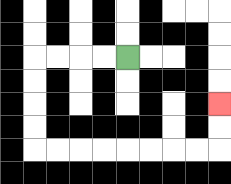{'start': '[5, 2]', 'end': '[9, 4]', 'path_directions': 'L,L,L,L,D,D,D,D,R,R,R,R,R,R,R,R,U,U', 'path_coordinates': '[[5, 2], [4, 2], [3, 2], [2, 2], [1, 2], [1, 3], [1, 4], [1, 5], [1, 6], [2, 6], [3, 6], [4, 6], [5, 6], [6, 6], [7, 6], [8, 6], [9, 6], [9, 5], [9, 4]]'}